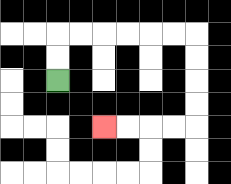{'start': '[2, 3]', 'end': '[4, 5]', 'path_directions': 'U,U,R,R,R,R,R,R,D,D,D,D,L,L,L,L', 'path_coordinates': '[[2, 3], [2, 2], [2, 1], [3, 1], [4, 1], [5, 1], [6, 1], [7, 1], [8, 1], [8, 2], [8, 3], [8, 4], [8, 5], [7, 5], [6, 5], [5, 5], [4, 5]]'}